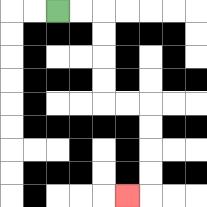{'start': '[2, 0]', 'end': '[5, 8]', 'path_directions': 'R,R,D,D,D,D,R,R,D,D,D,D,L', 'path_coordinates': '[[2, 0], [3, 0], [4, 0], [4, 1], [4, 2], [4, 3], [4, 4], [5, 4], [6, 4], [6, 5], [6, 6], [6, 7], [6, 8], [5, 8]]'}